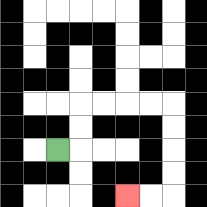{'start': '[2, 6]', 'end': '[5, 8]', 'path_directions': 'R,U,U,R,R,R,R,D,D,D,D,L,L', 'path_coordinates': '[[2, 6], [3, 6], [3, 5], [3, 4], [4, 4], [5, 4], [6, 4], [7, 4], [7, 5], [7, 6], [7, 7], [7, 8], [6, 8], [5, 8]]'}